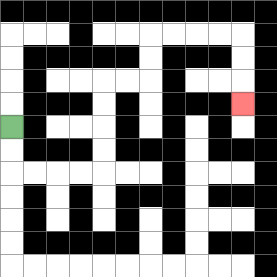{'start': '[0, 5]', 'end': '[10, 4]', 'path_directions': 'D,D,R,R,R,R,U,U,U,U,R,R,U,U,R,R,R,R,D,D,D', 'path_coordinates': '[[0, 5], [0, 6], [0, 7], [1, 7], [2, 7], [3, 7], [4, 7], [4, 6], [4, 5], [4, 4], [4, 3], [5, 3], [6, 3], [6, 2], [6, 1], [7, 1], [8, 1], [9, 1], [10, 1], [10, 2], [10, 3], [10, 4]]'}